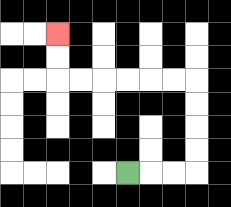{'start': '[5, 7]', 'end': '[2, 1]', 'path_directions': 'R,R,R,U,U,U,U,L,L,L,L,L,L,U,U', 'path_coordinates': '[[5, 7], [6, 7], [7, 7], [8, 7], [8, 6], [8, 5], [8, 4], [8, 3], [7, 3], [6, 3], [5, 3], [4, 3], [3, 3], [2, 3], [2, 2], [2, 1]]'}